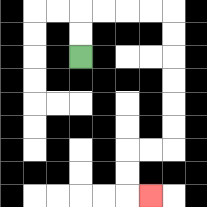{'start': '[3, 2]', 'end': '[6, 8]', 'path_directions': 'U,U,R,R,R,R,D,D,D,D,D,D,L,L,D,D,R', 'path_coordinates': '[[3, 2], [3, 1], [3, 0], [4, 0], [5, 0], [6, 0], [7, 0], [7, 1], [7, 2], [7, 3], [7, 4], [7, 5], [7, 6], [6, 6], [5, 6], [5, 7], [5, 8], [6, 8]]'}